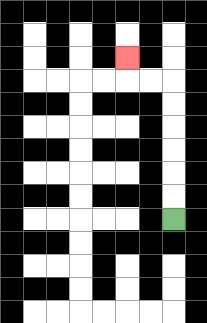{'start': '[7, 9]', 'end': '[5, 2]', 'path_directions': 'U,U,U,U,U,U,L,L,U', 'path_coordinates': '[[7, 9], [7, 8], [7, 7], [7, 6], [7, 5], [7, 4], [7, 3], [6, 3], [5, 3], [5, 2]]'}